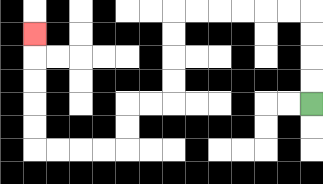{'start': '[13, 4]', 'end': '[1, 1]', 'path_directions': 'U,U,U,U,L,L,L,L,L,L,D,D,D,D,L,L,D,D,L,L,L,L,U,U,U,U,U', 'path_coordinates': '[[13, 4], [13, 3], [13, 2], [13, 1], [13, 0], [12, 0], [11, 0], [10, 0], [9, 0], [8, 0], [7, 0], [7, 1], [7, 2], [7, 3], [7, 4], [6, 4], [5, 4], [5, 5], [5, 6], [4, 6], [3, 6], [2, 6], [1, 6], [1, 5], [1, 4], [1, 3], [1, 2], [1, 1]]'}